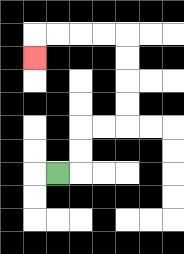{'start': '[2, 7]', 'end': '[1, 2]', 'path_directions': 'R,U,U,R,R,U,U,U,U,L,L,L,L,D', 'path_coordinates': '[[2, 7], [3, 7], [3, 6], [3, 5], [4, 5], [5, 5], [5, 4], [5, 3], [5, 2], [5, 1], [4, 1], [3, 1], [2, 1], [1, 1], [1, 2]]'}